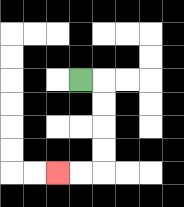{'start': '[3, 3]', 'end': '[2, 7]', 'path_directions': 'R,D,D,D,D,L,L', 'path_coordinates': '[[3, 3], [4, 3], [4, 4], [4, 5], [4, 6], [4, 7], [3, 7], [2, 7]]'}